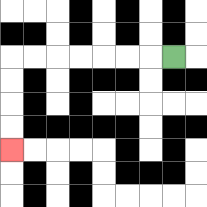{'start': '[7, 2]', 'end': '[0, 6]', 'path_directions': 'L,L,L,L,L,L,L,D,D,D,D', 'path_coordinates': '[[7, 2], [6, 2], [5, 2], [4, 2], [3, 2], [2, 2], [1, 2], [0, 2], [0, 3], [0, 4], [0, 5], [0, 6]]'}